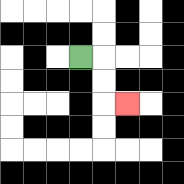{'start': '[3, 2]', 'end': '[5, 4]', 'path_directions': 'R,D,D,R', 'path_coordinates': '[[3, 2], [4, 2], [4, 3], [4, 4], [5, 4]]'}